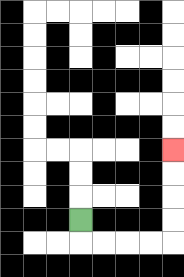{'start': '[3, 9]', 'end': '[7, 6]', 'path_directions': 'D,R,R,R,R,U,U,U,U', 'path_coordinates': '[[3, 9], [3, 10], [4, 10], [5, 10], [6, 10], [7, 10], [7, 9], [7, 8], [7, 7], [7, 6]]'}